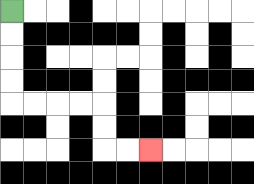{'start': '[0, 0]', 'end': '[6, 6]', 'path_directions': 'D,D,D,D,R,R,R,R,D,D,R,R', 'path_coordinates': '[[0, 0], [0, 1], [0, 2], [0, 3], [0, 4], [1, 4], [2, 4], [3, 4], [4, 4], [4, 5], [4, 6], [5, 6], [6, 6]]'}